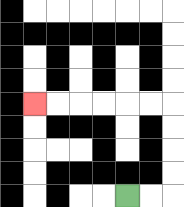{'start': '[5, 8]', 'end': '[1, 4]', 'path_directions': 'R,R,U,U,U,U,L,L,L,L,L,L', 'path_coordinates': '[[5, 8], [6, 8], [7, 8], [7, 7], [7, 6], [7, 5], [7, 4], [6, 4], [5, 4], [4, 4], [3, 4], [2, 4], [1, 4]]'}